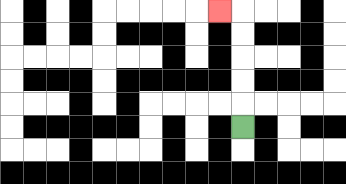{'start': '[10, 5]', 'end': '[9, 0]', 'path_directions': 'U,U,U,U,U,L', 'path_coordinates': '[[10, 5], [10, 4], [10, 3], [10, 2], [10, 1], [10, 0], [9, 0]]'}